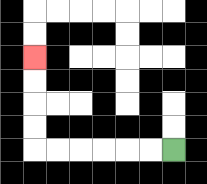{'start': '[7, 6]', 'end': '[1, 2]', 'path_directions': 'L,L,L,L,L,L,U,U,U,U', 'path_coordinates': '[[7, 6], [6, 6], [5, 6], [4, 6], [3, 6], [2, 6], [1, 6], [1, 5], [1, 4], [1, 3], [1, 2]]'}